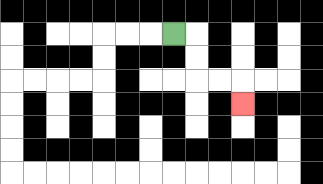{'start': '[7, 1]', 'end': '[10, 4]', 'path_directions': 'R,D,D,R,R,D', 'path_coordinates': '[[7, 1], [8, 1], [8, 2], [8, 3], [9, 3], [10, 3], [10, 4]]'}